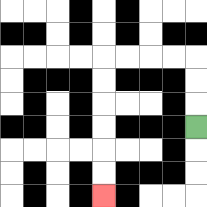{'start': '[8, 5]', 'end': '[4, 8]', 'path_directions': 'U,U,U,L,L,L,L,D,D,D,D,D,D', 'path_coordinates': '[[8, 5], [8, 4], [8, 3], [8, 2], [7, 2], [6, 2], [5, 2], [4, 2], [4, 3], [4, 4], [4, 5], [4, 6], [4, 7], [4, 8]]'}